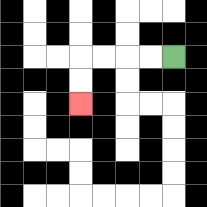{'start': '[7, 2]', 'end': '[3, 4]', 'path_directions': 'L,L,L,L,D,D', 'path_coordinates': '[[7, 2], [6, 2], [5, 2], [4, 2], [3, 2], [3, 3], [3, 4]]'}